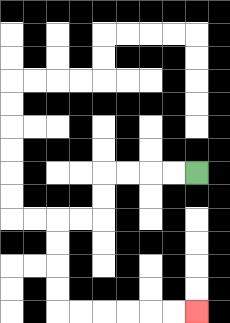{'start': '[8, 7]', 'end': '[8, 13]', 'path_directions': 'L,L,L,L,D,D,L,L,D,D,D,D,R,R,R,R,R,R', 'path_coordinates': '[[8, 7], [7, 7], [6, 7], [5, 7], [4, 7], [4, 8], [4, 9], [3, 9], [2, 9], [2, 10], [2, 11], [2, 12], [2, 13], [3, 13], [4, 13], [5, 13], [6, 13], [7, 13], [8, 13]]'}